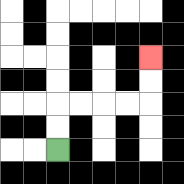{'start': '[2, 6]', 'end': '[6, 2]', 'path_directions': 'U,U,R,R,R,R,U,U', 'path_coordinates': '[[2, 6], [2, 5], [2, 4], [3, 4], [4, 4], [5, 4], [6, 4], [6, 3], [6, 2]]'}